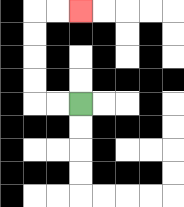{'start': '[3, 4]', 'end': '[3, 0]', 'path_directions': 'L,L,U,U,U,U,R,R', 'path_coordinates': '[[3, 4], [2, 4], [1, 4], [1, 3], [1, 2], [1, 1], [1, 0], [2, 0], [3, 0]]'}